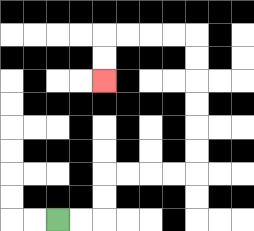{'start': '[2, 9]', 'end': '[4, 3]', 'path_directions': 'R,R,U,U,R,R,R,R,U,U,U,U,U,U,L,L,L,L,D,D', 'path_coordinates': '[[2, 9], [3, 9], [4, 9], [4, 8], [4, 7], [5, 7], [6, 7], [7, 7], [8, 7], [8, 6], [8, 5], [8, 4], [8, 3], [8, 2], [8, 1], [7, 1], [6, 1], [5, 1], [4, 1], [4, 2], [4, 3]]'}